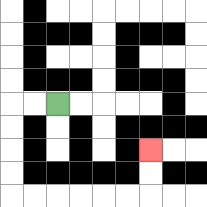{'start': '[2, 4]', 'end': '[6, 6]', 'path_directions': 'L,L,D,D,D,D,R,R,R,R,R,R,U,U', 'path_coordinates': '[[2, 4], [1, 4], [0, 4], [0, 5], [0, 6], [0, 7], [0, 8], [1, 8], [2, 8], [3, 8], [4, 8], [5, 8], [6, 8], [6, 7], [6, 6]]'}